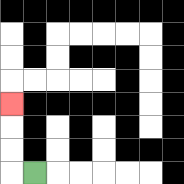{'start': '[1, 7]', 'end': '[0, 4]', 'path_directions': 'L,U,U,U', 'path_coordinates': '[[1, 7], [0, 7], [0, 6], [0, 5], [0, 4]]'}